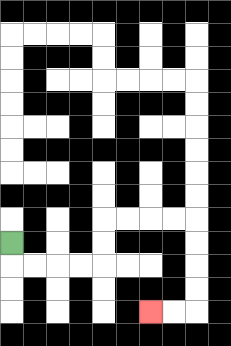{'start': '[0, 10]', 'end': '[6, 13]', 'path_directions': 'D,R,R,R,R,U,U,R,R,R,R,D,D,D,D,L,L', 'path_coordinates': '[[0, 10], [0, 11], [1, 11], [2, 11], [3, 11], [4, 11], [4, 10], [4, 9], [5, 9], [6, 9], [7, 9], [8, 9], [8, 10], [8, 11], [8, 12], [8, 13], [7, 13], [6, 13]]'}